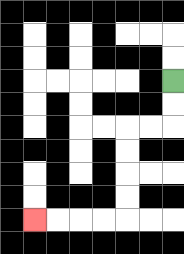{'start': '[7, 3]', 'end': '[1, 9]', 'path_directions': 'D,D,L,L,D,D,D,D,L,L,L,L', 'path_coordinates': '[[7, 3], [7, 4], [7, 5], [6, 5], [5, 5], [5, 6], [5, 7], [5, 8], [5, 9], [4, 9], [3, 9], [2, 9], [1, 9]]'}